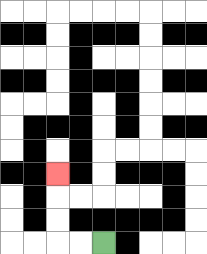{'start': '[4, 10]', 'end': '[2, 7]', 'path_directions': 'L,L,U,U,U', 'path_coordinates': '[[4, 10], [3, 10], [2, 10], [2, 9], [2, 8], [2, 7]]'}